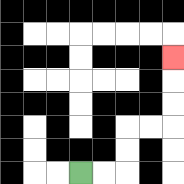{'start': '[3, 7]', 'end': '[7, 2]', 'path_directions': 'R,R,U,U,R,R,U,U,U', 'path_coordinates': '[[3, 7], [4, 7], [5, 7], [5, 6], [5, 5], [6, 5], [7, 5], [7, 4], [7, 3], [7, 2]]'}